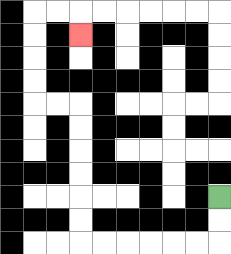{'start': '[9, 8]', 'end': '[3, 1]', 'path_directions': 'D,D,L,L,L,L,L,L,U,U,U,U,U,U,L,L,U,U,U,U,R,R,D', 'path_coordinates': '[[9, 8], [9, 9], [9, 10], [8, 10], [7, 10], [6, 10], [5, 10], [4, 10], [3, 10], [3, 9], [3, 8], [3, 7], [3, 6], [3, 5], [3, 4], [2, 4], [1, 4], [1, 3], [1, 2], [1, 1], [1, 0], [2, 0], [3, 0], [3, 1]]'}